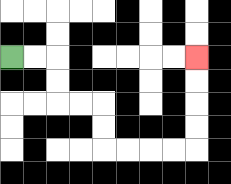{'start': '[0, 2]', 'end': '[8, 2]', 'path_directions': 'R,R,D,D,R,R,D,D,R,R,R,R,U,U,U,U', 'path_coordinates': '[[0, 2], [1, 2], [2, 2], [2, 3], [2, 4], [3, 4], [4, 4], [4, 5], [4, 6], [5, 6], [6, 6], [7, 6], [8, 6], [8, 5], [8, 4], [8, 3], [8, 2]]'}